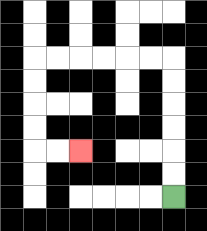{'start': '[7, 8]', 'end': '[3, 6]', 'path_directions': 'U,U,U,U,U,U,L,L,L,L,L,L,D,D,D,D,R,R', 'path_coordinates': '[[7, 8], [7, 7], [7, 6], [7, 5], [7, 4], [7, 3], [7, 2], [6, 2], [5, 2], [4, 2], [3, 2], [2, 2], [1, 2], [1, 3], [1, 4], [1, 5], [1, 6], [2, 6], [3, 6]]'}